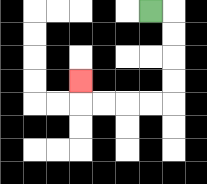{'start': '[6, 0]', 'end': '[3, 3]', 'path_directions': 'R,D,D,D,D,L,L,L,L,U', 'path_coordinates': '[[6, 0], [7, 0], [7, 1], [7, 2], [7, 3], [7, 4], [6, 4], [5, 4], [4, 4], [3, 4], [3, 3]]'}